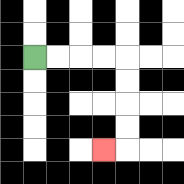{'start': '[1, 2]', 'end': '[4, 6]', 'path_directions': 'R,R,R,R,D,D,D,D,L', 'path_coordinates': '[[1, 2], [2, 2], [3, 2], [4, 2], [5, 2], [5, 3], [5, 4], [5, 5], [5, 6], [4, 6]]'}